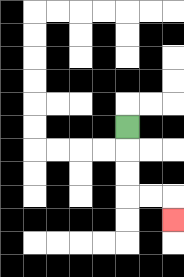{'start': '[5, 5]', 'end': '[7, 9]', 'path_directions': 'D,D,D,R,R,D', 'path_coordinates': '[[5, 5], [5, 6], [5, 7], [5, 8], [6, 8], [7, 8], [7, 9]]'}